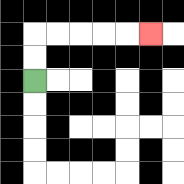{'start': '[1, 3]', 'end': '[6, 1]', 'path_directions': 'U,U,R,R,R,R,R', 'path_coordinates': '[[1, 3], [1, 2], [1, 1], [2, 1], [3, 1], [4, 1], [5, 1], [6, 1]]'}